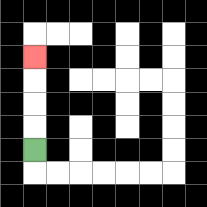{'start': '[1, 6]', 'end': '[1, 2]', 'path_directions': 'U,U,U,U', 'path_coordinates': '[[1, 6], [1, 5], [1, 4], [1, 3], [1, 2]]'}